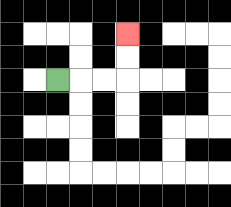{'start': '[2, 3]', 'end': '[5, 1]', 'path_directions': 'R,R,R,U,U', 'path_coordinates': '[[2, 3], [3, 3], [4, 3], [5, 3], [5, 2], [5, 1]]'}